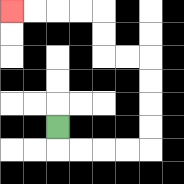{'start': '[2, 5]', 'end': '[0, 0]', 'path_directions': 'D,R,R,R,R,U,U,U,U,L,L,U,U,L,L,L,L', 'path_coordinates': '[[2, 5], [2, 6], [3, 6], [4, 6], [5, 6], [6, 6], [6, 5], [6, 4], [6, 3], [6, 2], [5, 2], [4, 2], [4, 1], [4, 0], [3, 0], [2, 0], [1, 0], [0, 0]]'}